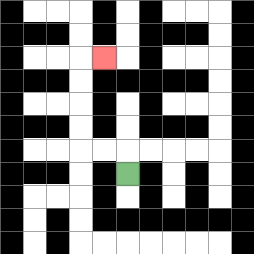{'start': '[5, 7]', 'end': '[4, 2]', 'path_directions': 'U,L,L,U,U,U,U,R', 'path_coordinates': '[[5, 7], [5, 6], [4, 6], [3, 6], [3, 5], [3, 4], [3, 3], [3, 2], [4, 2]]'}